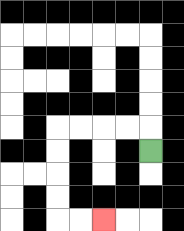{'start': '[6, 6]', 'end': '[4, 9]', 'path_directions': 'U,L,L,L,L,D,D,D,D,R,R', 'path_coordinates': '[[6, 6], [6, 5], [5, 5], [4, 5], [3, 5], [2, 5], [2, 6], [2, 7], [2, 8], [2, 9], [3, 9], [4, 9]]'}